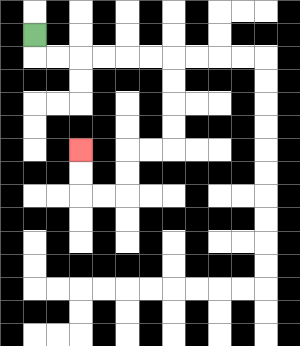{'start': '[1, 1]', 'end': '[3, 6]', 'path_directions': 'D,R,R,R,R,R,R,D,D,D,D,L,L,D,D,L,L,U,U', 'path_coordinates': '[[1, 1], [1, 2], [2, 2], [3, 2], [4, 2], [5, 2], [6, 2], [7, 2], [7, 3], [7, 4], [7, 5], [7, 6], [6, 6], [5, 6], [5, 7], [5, 8], [4, 8], [3, 8], [3, 7], [3, 6]]'}